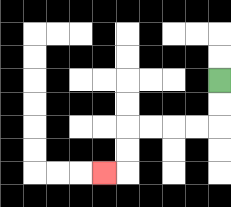{'start': '[9, 3]', 'end': '[4, 7]', 'path_directions': 'D,D,L,L,L,L,D,D,L', 'path_coordinates': '[[9, 3], [9, 4], [9, 5], [8, 5], [7, 5], [6, 5], [5, 5], [5, 6], [5, 7], [4, 7]]'}